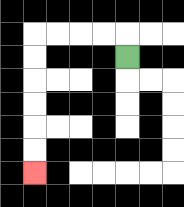{'start': '[5, 2]', 'end': '[1, 7]', 'path_directions': 'U,L,L,L,L,D,D,D,D,D,D', 'path_coordinates': '[[5, 2], [5, 1], [4, 1], [3, 1], [2, 1], [1, 1], [1, 2], [1, 3], [1, 4], [1, 5], [1, 6], [1, 7]]'}